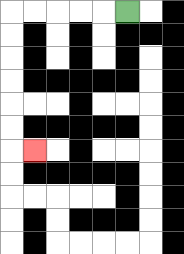{'start': '[5, 0]', 'end': '[1, 6]', 'path_directions': 'L,L,L,L,L,D,D,D,D,D,D,R', 'path_coordinates': '[[5, 0], [4, 0], [3, 0], [2, 0], [1, 0], [0, 0], [0, 1], [0, 2], [0, 3], [0, 4], [0, 5], [0, 6], [1, 6]]'}